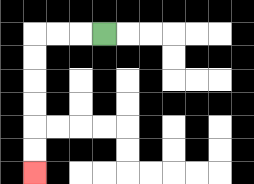{'start': '[4, 1]', 'end': '[1, 7]', 'path_directions': 'L,L,L,D,D,D,D,D,D', 'path_coordinates': '[[4, 1], [3, 1], [2, 1], [1, 1], [1, 2], [1, 3], [1, 4], [1, 5], [1, 6], [1, 7]]'}